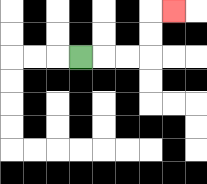{'start': '[3, 2]', 'end': '[7, 0]', 'path_directions': 'R,R,R,U,U,R', 'path_coordinates': '[[3, 2], [4, 2], [5, 2], [6, 2], [6, 1], [6, 0], [7, 0]]'}